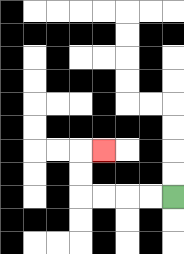{'start': '[7, 8]', 'end': '[4, 6]', 'path_directions': 'L,L,L,L,U,U,R', 'path_coordinates': '[[7, 8], [6, 8], [5, 8], [4, 8], [3, 8], [3, 7], [3, 6], [4, 6]]'}